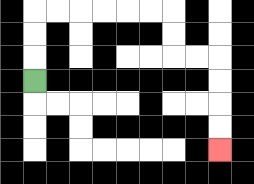{'start': '[1, 3]', 'end': '[9, 6]', 'path_directions': 'U,U,U,R,R,R,R,R,R,D,D,R,R,D,D,D,D', 'path_coordinates': '[[1, 3], [1, 2], [1, 1], [1, 0], [2, 0], [3, 0], [4, 0], [5, 0], [6, 0], [7, 0], [7, 1], [7, 2], [8, 2], [9, 2], [9, 3], [9, 4], [9, 5], [9, 6]]'}